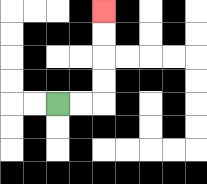{'start': '[2, 4]', 'end': '[4, 0]', 'path_directions': 'R,R,U,U,U,U', 'path_coordinates': '[[2, 4], [3, 4], [4, 4], [4, 3], [4, 2], [4, 1], [4, 0]]'}